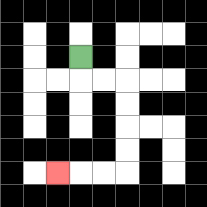{'start': '[3, 2]', 'end': '[2, 7]', 'path_directions': 'D,R,R,D,D,D,D,L,L,L', 'path_coordinates': '[[3, 2], [3, 3], [4, 3], [5, 3], [5, 4], [5, 5], [5, 6], [5, 7], [4, 7], [3, 7], [2, 7]]'}